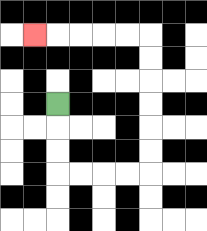{'start': '[2, 4]', 'end': '[1, 1]', 'path_directions': 'D,D,D,R,R,R,R,U,U,U,U,U,U,L,L,L,L,L', 'path_coordinates': '[[2, 4], [2, 5], [2, 6], [2, 7], [3, 7], [4, 7], [5, 7], [6, 7], [6, 6], [6, 5], [6, 4], [6, 3], [6, 2], [6, 1], [5, 1], [4, 1], [3, 1], [2, 1], [1, 1]]'}